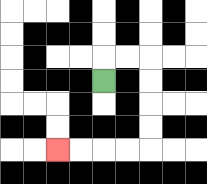{'start': '[4, 3]', 'end': '[2, 6]', 'path_directions': 'U,R,R,D,D,D,D,L,L,L,L', 'path_coordinates': '[[4, 3], [4, 2], [5, 2], [6, 2], [6, 3], [6, 4], [6, 5], [6, 6], [5, 6], [4, 6], [3, 6], [2, 6]]'}